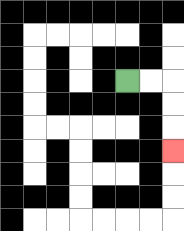{'start': '[5, 3]', 'end': '[7, 6]', 'path_directions': 'R,R,D,D,D', 'path_coordinates': '[[5, 3], [6, 3], [7, 3], [7, 4], [7, 5], [7, 6]]'}